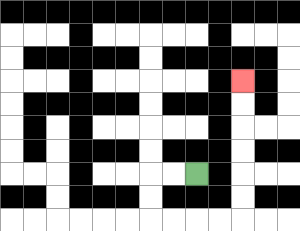{'start': '[8, 7]', 'end': '[10, 3]', 'path_directions': 'L,L,D,D,R,R,R,R,U,U,U,U,U,U', 'path_coordinates': '[[8, 7], [7, 7], [6, 7], [6, 8], [6, 9], [7, 9], [8, 9], [9, 9], [10, 9], [10, 8], [10, 7], [10, 6], [10, 5], [10, 4], [10, 3]]'}